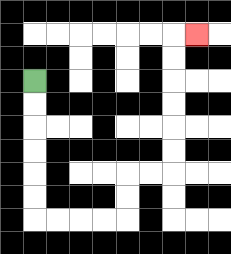{'start': '[1, 3]', 'end': '[8, 1]', 'path_directions': 'D,D,D,D,D,D,R,R,R,R,U,U,R,R,U,U,U,U,U,U,R', 'path_coordinates': '[[1, 3], [1, 4], [1, 5], [1, 6], [1, 7], [1, 8], [1, 9], [2, 9], [3, 9], [4, 9], [5, 9], [5, 8], [5, 7], [6, 7], [7, 7], [7, 6], [7, 5], [7, 4], [7, 3], [7, 2], [7, 1], [8, 1]]'}